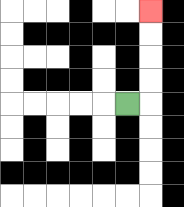{'start': '[5, 4]', 'end': '[6, 0]', 'path_directions': 'R,U,U,U,U', 'path_coordinates': '[[5, 4], [6, 4], [6, 3], [6, 2], [6, 1], [6, 0]]'}